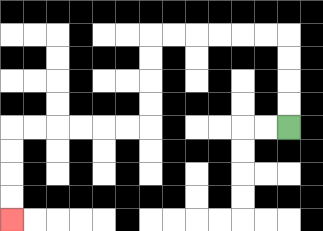{'start': '[12, 5]', 'end': '[0, 9]', 'path_directions': 'U,U,U,U,L,L,L,L,L,L,D,D,D,D,L,L,L,L,L,L,D,D,D,D', 'path_coordinates': '[[12, 5], [12, 4], [12, 3], [12, 2], [12, 1], [11, 1], [10, 1], [9, 1], [8, 1], [7, 1], [6, 1], [6, 2], [6, 3], [6, 4], [6, 5], [5, 5], [4, 5], [3, 5], [2, 5], [1, 5], [0, 5], [0, 6], [0, 7], [0, 8], [0, 9]]'}